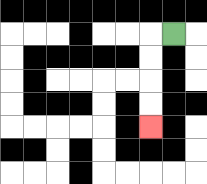{'start': '[7, 1]', 'end': '[6, 5]', 'path_directions': 'L,D,D,D,D', 'path_coordinates': '[[7, 1], [6, 1], [6, 2], [6, 3], [6, 4], [6, 5]]'}